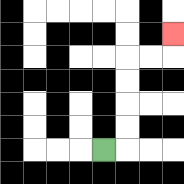{'start': '[4, 6]', 'end': '[7, 1]', 'path_directions': 'R,U,U,U,U,R,R,U', 'path_coordinates': '[[4, 6], [5, 6], [5, 5], [5, 4], [5, 3], [5, 2], [6, 2], [7, 2], [7, 1]]'}